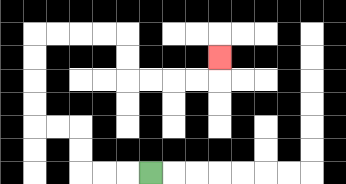{'start': '[6, 7]', 'end': '[9, 2]', 'path_directions': 'L,L,L,U,U,L,L,U,U,U,U,R,R,R,R,D,D,R,R,R,R,U', 'path_coordinates': '[[6, 7], [5, 7], [4, 7], [3, 7], [3, 6], [3, 5], [2, 5], [1, 5], [1, 4], [1, 3], [1, 2], [1, 1], [2, 1], [3, 1], [4, 1], [5, 1], [5, 2], [5, 3], [6, 3], [7, 3], [8, 3], [9, 3], [9, 2]]'}